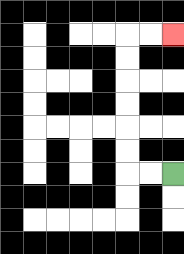{'start': '[7, 7]', 'end': '[7, 1]', 'path_directions': 'L,L,U,U,U,U,U,U,R,R', 'path_coordinates': '[[7, 7], [6, 7], [5, 7], [5, 6], [5, 5], [5, 4], [5, 3], [5, 2], [5, 1], [6, 1], [7, 1]]'}